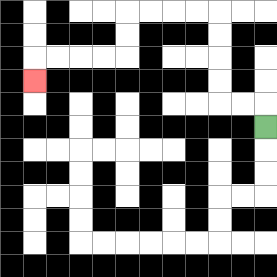{'start': '[11, 5]', 'end': '[1, 3]', 'path_directions': 'U,L,L,U,U,U,U,L,L,L,L,D,D,L,L,L,L,D', 'path_coordinates': '[[11, 5], [11, 4], [10, 4], [9, 4], [9, 3], [9, 2], [9, 1], [9, 0], [8, 0], [7, 0], [6, 0], [5, 0], [5, 1], [5, 2], [4, 2], [3, 2], [2, 2], [1, 2], [1, 3]]'}